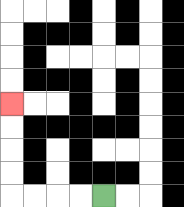{'start': '[4, 8]', 'end': '[0, 4]', 'path_directions': 'L,L,L,L,U,U,U,U', 'path_coordinates': '[[4, 8], [3, 8], [2, 8], [1, 8], [0, 8], [0, 7], [0, 6], [0, 5], [0, 4]]'}